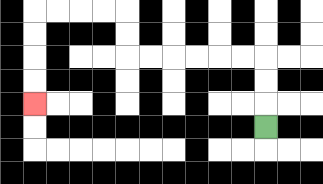{'start': '[11, 5]', 'end': '[1, 4]', 'path_directions': 'U,U,U,L,L,L,L,L,L,U,U,L,L,L,L,D,D,D,D', 'path_coordinates': '[[11, 5], [11, 4], [11, 3], [11, 2], [10, 2], [9, 2], [8, 2], [7, 2], [6, 2], [5, 2], [5, 1], [5, 0], [4, 0], [3, 0], [2, 0], [1, 0], [1, 1], [1, 2], [1, 3], [1, 4]]'}